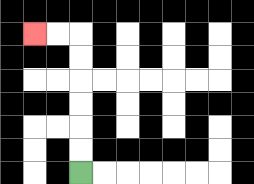{'start': '[3, 7]', 'end': '[1, 1]', 'path_directions': 'U,U,U,U,U,U,L,L', 'path_coordinates': '[[3, 7], [3, 6], [3, 5], [3, 4], [3, 3], [3, 2], [3, 1], [2, 1], [1, 1]]'}